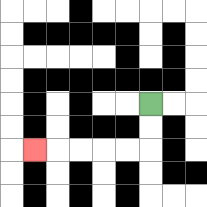{'start': '[6, 4]', 'end': '[1, 6]', 'path_directions': 'D,D,L,L,L,L,L', 'path_coordinates': '[[6, 4], [6, 5], [6, 6], [5, 6], [4, 6], [3, 6], [2, 6], [1, 6]]'}